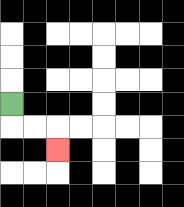{'start': '[0, 4]', 'end': '[2, 6]', 'path_directions': 'D,R,R,D', 'path_coordinates': '[[0, 4], [0, 5], [1, 5], [2, 5], [2, 6]]'}